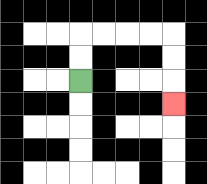{'start': '[3, 3]', 'end': '[7, 4]', 'path_directions': 'U,U,R,R,R,R,D,D,D', 'path_coordinates': '[[3, 3], [3, 2], [3, 1], [4, 1], [5, 1], [6, 1], [7, 1], [7, 2], [7, 3], [7, 4]]'}